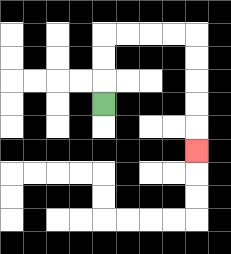{'start': '[4, 4]', 'end': '[8, 6]', 'path_directions': 'U,U,U,R,R,R,R,D,D,D,D,D', 'path_coordinates': '[[4, 4], [4, 3], [4, 2], [4, 1], [5, 1], [6, 1], [7, 1], [8, 1], [8, 2], [8, 3], [8, 4], [8, 5], [8, 6]]'}